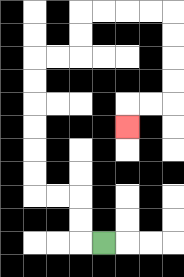{'start': '[4, 10]', 'end': '[5, 5]', 'path_directions': 'L,U,U,L,L,U,U,U,U,U,U,R,R,U,U,R,R,R,R,D,D,D,D,L,L,D', 'path_coordinates': '[[4, 10], [3, 10], [3, 9], [3, 8], [2, 8], [1, 8], [1, 7], [1, 6], [1, 5], [1, 4], [1, 3], [1, 2], [2, 2], [3, 2], [3, 1], [3, 0], [4, 0], [5, 0], [6, 0], [7, 0], [7, 1], [7, 2], [7, 3], [7, 4], [6, 4], [5, 4], [5, 5]]'}